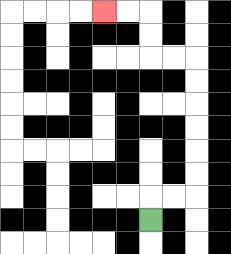{'start': '[6, 9]', 'end': '[4, 0]', 'path_directions': 'U,R,R,U,U,U,U,U,U,L,L,U,U,L,L', 'path_coordinates': '[[6, 9], [6, 8], [7, 8], [8, 8], [8, 7], [8, 6], [8, 5], [8, 4], [8, 3], [8, 2], [7, 2], [6, 2], [6, 1], [6, 0], [5, 0], [4, 0]]'}